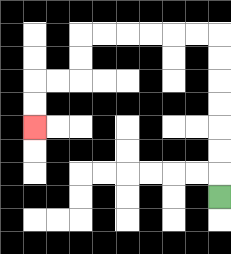{'start': '[9, 8]', 'end': '[1, 5]', 'path_directions': 'U,U,U,U,U,U,U,L,L,L,L,L,L,D,D,L,L,D,D', 'path_coordinates': '[[9, 8], [9, 7], [9, 6], [9, 5], [9, 4], [9, 3], [9, 2], [9, 1], [8, 1], [7, 1], [6, 1], [5, 1], [4, 1], [3, 1], [3, 2], [3, 3], [2, 3], [1, 3], [1, 4], [1, 5]]'}